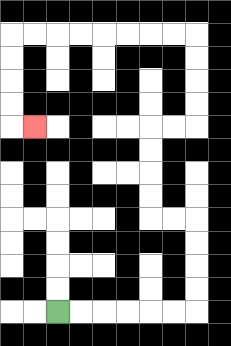{'start': '[2, 13]', 'end': '[1, 5]', 'path_directions': 'R,R,R,R,R,R,U,U,U,U,L,L,U,U,U,U,R,R,U,U,U,U,L,L,L,L,L,L,L,L,D,D,D,D,R', 'path_coordinates': '[[2, 13], [3, 13], [4, 13], [5, 13], [6, 13], [7, 13], [8, 13], [8, 12], [8, 11], [8, 10], [8, 9], [7, 9], [6, 9], [6, 8], [6, 7], [6, 6], [6, 5], [7, 5], [8, 5], [8, 4], [8, 3], [8, 2], [8, 1], [7, 1], [6, 1], [5, 1], [4, 1], [3, 1], [2, 1], [1, 1], [0, 1], [0, 2], [0, 3], [0, 4], [0, 5], [1, 5]]'}